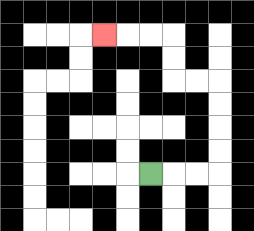{'start': '[6, 7]', 'end': '[4, 1]', 'path_directions': 'R,R,R,U,U,U,U,L,L,U,U,L,L,L', 'path_coordinates': '[[6, 7], [7, 7], [8, 7], [9, 7], [9, 6], [9, 5], [9, 4], [9, 3], [8, 3], [7, 3], [7, 2], [7, 1], [6, 1], [5, 1], [4, 1]]'}